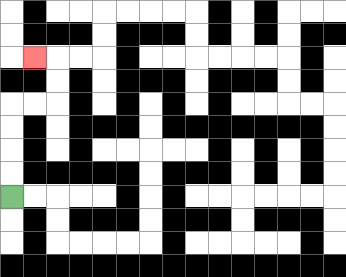{'start': '[0, 8]', 'end': '[1, 2]', 'path_directions': 'U,U,U,U,R,R,U,U,L', 'path_coordinates': '[[0, 8], [0, 7], [0, 6], [0, 5], [0, 4], [1, 4], [2, 4], [2, 3], [2, 2], [1, 2]]'}